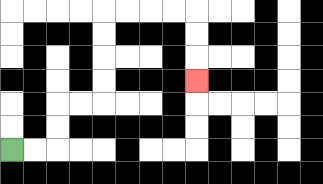{'start': '[0, 6]', 'end': '[8, 3]', 'path_directions': 'R,R,U,U,R,R,U,U,U,U,R,R,R,R,D,D,D', 'path_coordinates': '[[0, 6], [1, 6], [2, 6], [2, 5], [2, 4], [3, 4], [4, 4], [4, 3], [4, 2], [4, 1], [4, 0], [5, 0], [6, 0], [7, 0], [8, 0], [8, 1], [8, 2], [8, 3]]'}